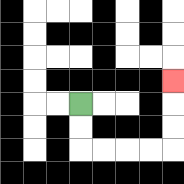{'start': '[3, 4]', 'end': '[7, 3]', 'path_directions': 'D,D,R,R,R,R,U,U,U', 'path_coordinates': '[[3, 4], [3, 5], [3, 6], [4, 6], [5, 6], [6, 6], [7, 6], [7, 5], [7, 4], [7, 3]]'}